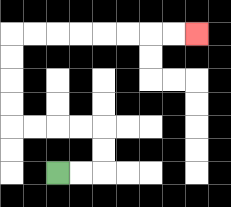{'start': '[2, 7]', 'end': '[8, 1]', 'path_directions': 'R,R,U,U,L,L,L,L,U,U,U,U,R,R,R,R,R,R,R,R', 'path_coordinates': '[[2, 7], [3, 7], [4, 7], [4, 6], [4, 5], [3, 5], [2, 5], [1, 5], [0, 5], [0, 4], [0, 3], [0, 2], [0, 1], [1, 1], [2, 1], [3, 1], [4, 1], [5, 1], [6, 1], [7, 1], [8, 1]]'}